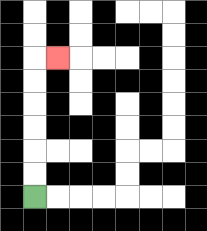{'start': '[1, 8]', 'end': '[2, 2]', 'path_directions': 'U,U,U,U,U,U,R', 'path_coordinates': '[[1, 8], [1, 7], [1, 6], [1, 5], [1, 4], [1, 3], [1, 2], [2, 2]]'}